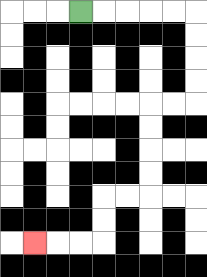{'start': '[3, 0]', 'end': '[1, 10]', 'path_directions': 'R,R,R,R,R,D,D,D,D,L,L,D,D,D,D,L,L,D,D,L,L,L', 'path_coordinates': '[[3, 0], [4, 0], [5, 0], [6, 0], [7, 0], [8, 0], [8, 1], [8, 2], [8, 3], [8, 4], [7, 4], [6, 4], [6, 5], [6, 6], [6, 7], [6, 8], [5, 8], [4, 8], [4, 9], [4, 10], [3, 10], [2, 10], [1, 10]]'}